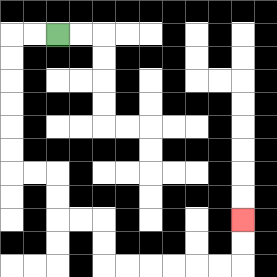{'start': '[2, 1]', 'end': '[10, 9]', 'path_directions': 'L,L,D,D,D,D,D,D,R,R,D,D,R,R,D,D,R,R,R,R,R,R,U,U', 'path_coordinates': '[[2, 1], [1, 1], [0, 1], [0, 2], [0, 3], [0, 4], [0, 5], [0, 6], [0, 7], [1, 7], [2, 7], [2, 8], [2, 9], [3, 9], [4, 9], [4, 10], [4, 11], [5, 11], [6, 11], [7, 11], [8, 11], [9, 11], [10, 11], [10, 10], [10, 9]]'}